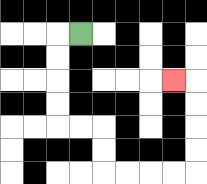{'start': '[3, 1]', 'end': '[7, 3]', 'path_directions': 'L,D,D,D,D,R,R,D,D,R,R,R,R,U,U,U,U,L', 'path_coordinates': '[[3, 1], [2, 1], [2, 2], [2, 3], [2, 4], [2, 5], [3, 5], [4, 5], [4, 6], [4, 7], [5, 7], [6, 7], [7, 7], [8, 7], [8, 6], [8, 5], [8, 4], [8, 3], [7, 3]]'}